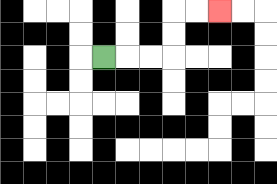{'start': '[4, 2]', 'end': '[9, 0]', 'path_directions': 'R,R,R,U,U,R,R', 'path_coordinates': '[[4, 2], [5, 2], [6, 2], [7, 2], [7, 1], [7, 0], [8, 0], [9, 0]]'}